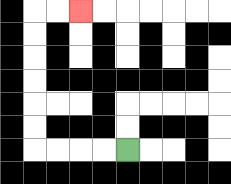{'start': '[5, 6]', 'end': '[3, 0]', 'path_directions': 'L,L,L,L,U,U,U,U,U,U,R,R', 'path_coordinates': '[[5, 6], [4, 6], [3, 6], [2, 6], [1, 6], [1, 5], [1, 4], [1, 3], [1, 2], [1, 1], [1, 0], [2, 0], [3, 0]]'}